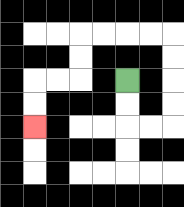{'start': '[5, 3]', 'end': '[1, 5]', 'path_directions': 'D,D,R,R,U,U,U,U,L,L,L,L,D,D,L,L,D,D', 'path_coordinates': '[[5, 3], [5, 4], [5, 5], [6, 5], [7, 5], [7, 4], [7, 3], [7, 2], [7, 1], [6, 1], [5, 1], [4, 1], [3, 1], [3, 2], [3, 3], [2, 3], [1, 3], [1, 4], [1, 5]]'}